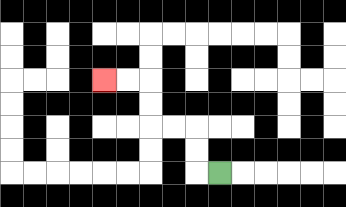{'start': '[9, 7]', 'end': '[4, 3]', 'path_directions': 'L,U,U,L,L,U,U,L,L', 'path_coordinates': '[[9, 7], [8, 7], [8, 6], [8, 5], [7, 5], [6, 5], [6, 4], [6, 3], [5, 3], [4, 3]]'}